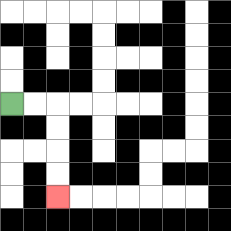{'start': '[0, 4]', 'end': '[2, 8]', 'path_directions': 'R,R,D,D,D,D', 'path_coordinates': '[[0, 4], [1, 4], [2, 4], [2, 5], [2, 6], [2, 7], [2, 8]]'}